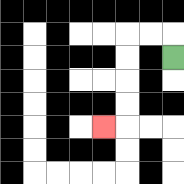{'start': '[7, 2]', 'end': '[4, 5]', 'path_directions': 'U,L,L,D,D,D,D,L', 'path_coordinates': '[[7, 2], [7, 1], [6, 1], [5, 1], [5, 2], [5, 3], [5, 4], [5, 5], [4, 5]]'}